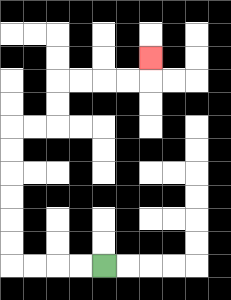{'start': '[4, 11]', 'end': '[6, 2]', 'path_directions': 'L,L,L,L,U,U,U,U,U,U,R,R,U,U,R,R,R,R,U', 'path_coordinates': '[[4, 11], [3, 11], [2, 11], [1, 11], [0, 11], [0, 10], [0, 9], [0, 8], [0, 7], [0, 6], [0, 5], [1, 5], [2, 5], [2, 4], [2, 3], [3, 3], [4, 3], [5, 3], [6, 3], [6, 2]]'}